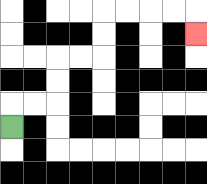{'start': '[0, 5]', 'end': '[8, 1]', 'path_directions': 'U,R,R,U,U,R,R,U,U,R,R,R,R,D', 'path_coordinates': '[[0, 5], [0, 4], [1, 4], [2, 4], [2, 3], [2, 2], [3, 2], [4, 2], [4, 1], [4, 0], [5, 0], [6, 0], [7, 0], [8, 0], [8, 1]]'}